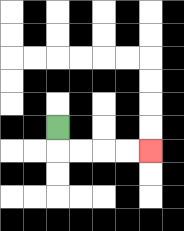{'start': '[2, 5]', 'end': '[6, 6]', 'path_directions': 'D,R,R,R,R', 'path_coordinates': '[[2, 5], [2, 6], [3, 6], [4, 6], [5, 6], [6, 6]]'}